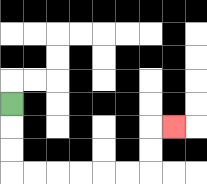{'start': '[0, 4]', 'end': '[7, 5]', 'path_directions': 'D,D,D,R,R,R,R,R,R,U,U,R', 'path_coordinates': '[[0, 4], [0, 5], [0, 6], [0, 7], [1, 7], [2, 7], [3, 7], [4, 7], [5, 7], [6, 7], [6, 6], [6, 5], [7, 5]]'}